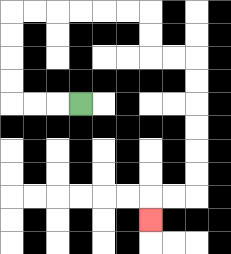{'start': '[3, 4]', 'end': '[6, 9]', 'path_directions': 'L,L,L,U,U,U,U,R,R,R,R,R,R,D,D,R,R,D,D,D,D,D,D,L,L,D', 'path_coordinates': '[[3, 4], [2, 4], [1, 4], [0, 4], [0, 3], [0, 2], [0, 1], [0, 0], [1, 0], [2, 0], [3, 0], [4, 0], [5, 0], [6, 0], [6, 1], [6, 2], [7, 2], [8, 2], [8, 3], [8, 4], [8, 5], [8, 6], [8, 7], [8, 8], [7, 8], [6, 8], [6, 9]]'}